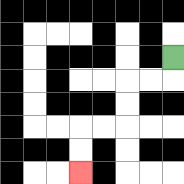{'start': '[7, 2]', 'end': '[3, 7]', 'path_directions': 'D,L,L,D,D,L,L,D,D', 'path_coordinates': '[[7, 2], [7, 3], [6, 3], [5, 3], [5, 4], [5, 5], [4, 5], [3, 5], [3, 6], [3, 7]]'}